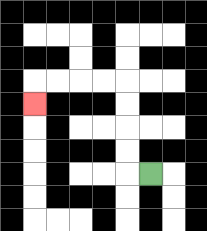{'start': '[6, 7]', 'end': '[1, 4]', 'path_directions': 'L,U,U,U,U,L,L,L,L,D', 'path_coordinates': '[[6, 7], [5, 7], [5, 6], [5, 5], [5, 4], [5, 3], [4, 3], [3, 3], [2, 3], [1, 3], [1, 4]]'}